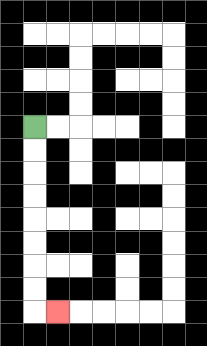{'start': '[1, 5]', 'end': '[2, 13]', 'path_directions': 'D,D,D,D,D,D,D,D,R', 'path_coordinates': '[[1, 5], [1, 6], [1, 7], [1, 8], [1, 9], [1, 10], [1, 11], [1, 12], [1, 13], [2, 13]]'}